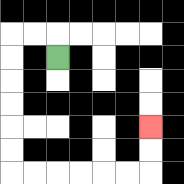{'start': '[2, 2]', 'end': '[6, 5]', 'path_directions': 'U,L,L,D,D,D,D,D,D,R,R,R,R,R,R,U,U', 'path_coordinates': '[[2, 2], [2, 1], [1, 1], [0, 1], [0, 2], [0, 3], [0, 4], [0, 5], [0, 6], [0, 7], [1, 7], [2, 7], [3, 7], [4, 7], [5, 7], [6, 7], [6, 6], [6, 5]]'}